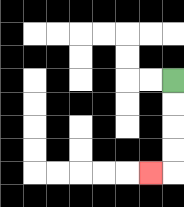{'start': '[7, 3]', 'end': '[6, 7]', 'path_directions': 'D,D,D,D,L', 'path_coordinates': '[[7, 3], [7, 4], [7, 5], [7, 6], [7, 7], [6, 7]]'}